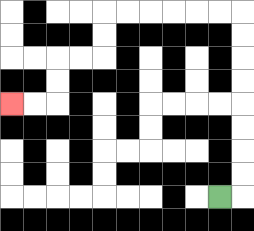{'start': '[9, 8]', 'end': '[0, 4]', 'path_directions': 'R,U,U,U,U,U,U,U,U,L,L,L,L,L,L,D,D,L,L,D,D,L,L', 'path_coordinates': '[[9, 8], [10, 8], [10, 7], [10, 6], [10, 5], [10, 4], [10, 3], [10, 2], [10, 1], [10, 0], [9, 0], [8, 0], [7, 0], [6, 0], [5, 0], [4, 0], [4, 1], [4, 2], [3, 2], [2, 2], [2, 3], [2, 4], [1, 4], [0, 4]]'}